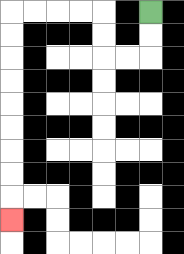{'start': '[6, 0]', 'end': '[0, 9]', 'path_directions': 'D,D,L,L,U,U,L,L,L,L,D,D,D,D,D,D,D,D,D', 'path_coordinates': '[[6, 0], [6, 1], [6, 2], [5, 2], [4, 2], [4, 1], [4, 0], [3, 0], [2, 0], [1, 0], [0, 0], [0, 1], [0, 2], [0, 3], [0, 4], [0, 5], [0, 6], [0, 7], [0, 8], [0, 9]]'}